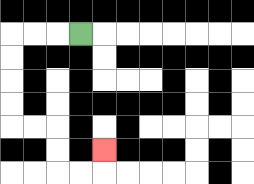{'start': '[3, 1]', 'end': '[4, 6]', 'path_directions': 'L,L,L,D,D,D,D,R,R,D,D,R,R,U', 'path_coordinates': '[[3, 1], [2, 1], [1, 1], [0, 1], [0, 2], [0, 3], [0, 4], [0, 5], [1, 5], [2, 5], [2, 6], [2, 7], [3, 7], [4, 7], [4, 6]]'}